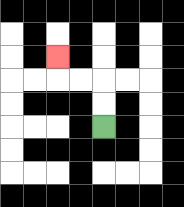{'start': '[4, 5]', 'end': '[2, 2]', 'path_directions': 'U,U,L,L,U', 'path_coordinates': '[[4, 5], [4, 4], [4, 3], [3, 3], [2, 3], [2, 2]]'}